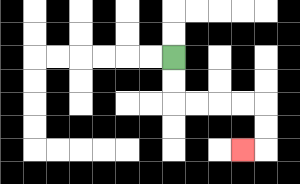{'start': '[7, 2]', 'end': '[10, 6]', 'path_directions': 'D,D,R,R,R,R,D,D,L', 'path_coordinates': '[[7, 2], [7, 3], [7, 4], [8, 4], [9, 4], [10, 4], [11, 4], [11, 5], [11, 6], [10, 6]]'}